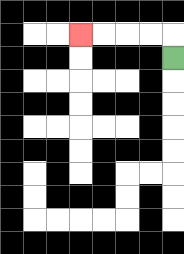{'start': '[7, 2]', 'end': '[3, 1]', 'path_directions': 'U,L,L,L,L', 'path_coordinates': '[[7, 2], [7, 1], [6, 1], [5, 1], [4, 1], [3, 1]]'}